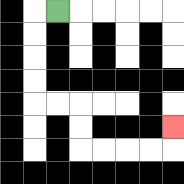{'start': '[2, 0]', 'end': '[7, 5]', 'path_directions': 'L,D,D,D,D,R,R,D,D,R,R,R,R,U', 'path_coordinates': '[[2, 0], [1, 0], [1, 1], [1, 2], [1, 3], [1, 4], [2, 4], [3, 4], [3, 5], [3, 6], [4, 6], [5, 6], [6, 6], [7, 6], [7, 5]]'}